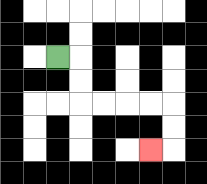{'start': '[2, 2]', 'end': '[6, 6]', 'path_directions': 'R,D,D,R,R,R,R,D,D,L', 'path_coordinates': '[[2, 2], [3, 2], [3, 3], [3, 4], [4, 4], [5, 4], [6, 4], [7, 4], [7, 5], [7, 6], [6, 6]]'}